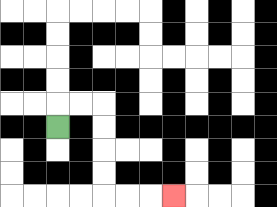{'start': '[2, 5]', 'end': '[7, 8]', 'path_directions': 'U,R,R,D,D,D,D,R,R,R', 'path_coordinates': '[[2, 5], [2, 4], [3, 4], [4, 4], [4, 5], [4, 6], [4, 7], [4, 8], [5, 8], [6, 8], [7, 8]]'}